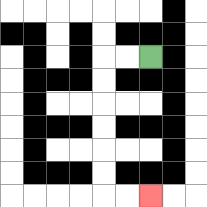{'start': '[6, 2]', 'end': '[6, 8]', 'path_directions': 'L,L,D,D,D,D,D,D,R,R', 'path_coordinates': '[[6, 2], [5, 2], [4, 2], [4, 3], [4, 4], [4, 5], [4, 6], [4, 7], [4, 8], [5, 8], [6, 8]]'}